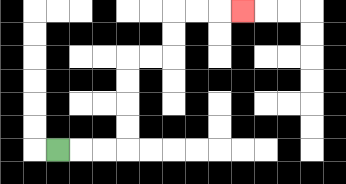{'start': '[2, 6]', 'end': '[10, 0]', 'path_directions': 'R,R,R,U,U,U,U,R,R,U,U,R,R,R', 'path_coordinates': '[[2, 6], [3, 6], [4, 6], [5, 6], [5, 5], [5, 4], [5, 3], [5, 2], [6, 2], [7, 2], [7, 1], [7, 0], [8, 0], [9, 0], [10, 0]]'}